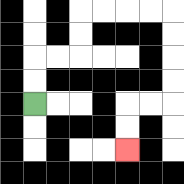{'start': '[1, 4]', 'end': '[5, 6]', 'path_directions': 'U,U,R,R,U,U,R,R,R,R,D,D,D,D,L,L,D,D', 'path_coordinates': '[[1, 4], [1, 3], [1, 2], [2, 2], [3, 2], [3, 1], [3, 0], [4, 0], [5, 0], [6, 0], [7, 0], [7, 1], [7, 2], [7, 3], [7, 4], [6, 4], [5, 4], [5, 5], [5, 6]]'}